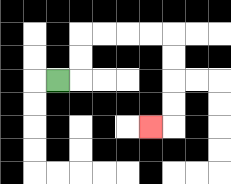{'start': '[2, 3]', 'end': '[6, 5]', 'path_directions': 'R,U,U,R,R,R,R,D,D,D,D,L', 'path_coordinates': '[[2, 3], [3, 3], [3, 2], [3, 1], [4, 1], [5, 1], [6, 1], [7, 1], [7, 2], [7, 3], [7, 4], [7, 5], [6, 5]]'}